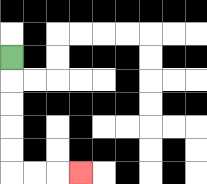{'start': '[0, 2]', 'end': '[3, 7]', 'path_directions': 'D,D,D,D,D,R,R,R', 'path_coordinates': '[[0, 2], [0, 3], [0, 4], [0, 5], [0, 6], [0, 7], [1, 7], [2, 7], [3, 7]]'}